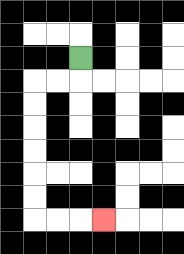{'start': '[3, 2]', 'end': '[4, 9]', 'path_directions': 'D,L,L,D,D,D,D,D,D,R,R,R', 'path_coordinates': '[[3, 2], [3, 3], [2, 3], [1, 3], [1, 4], [1, 5], [1, 6], [1, 7], [1, 8], [1, 9], [2, 9], [3, 9], [4, 9]]'}